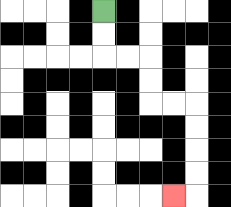{'start': '[4, 0]', 'end': '[7, 8]', 'path_directions': 'D,D,R,R,D,D,R,R,D,D,D,D,L', 'path_coordinates': '[[4, 0], [4, 1], [4, 2], [5, 2], [6, 2], [6, 3], [6, 4], [7, 4], [8, 4], [8, 5], [8, 6], [8, 7], [8, 8], [7, 8]]'}